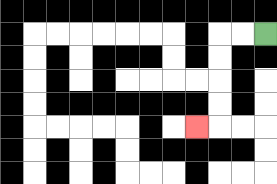{'start': '[11, 1]', 'end': '[8, 5]', 'path_directions': 'L,L,D,D,D,D,L', 'path_coordinates': '[[11, 1], [10, 1], [9, 1], [9, 2], [9, 3], [9, 4], [9, 5], [8, 5]]'}